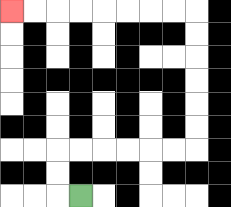{'start': '[3, 8]', 'end': '[0, 0]', 'path_directions': 'L,U,U,R,R,R,R,R,R,U,U,U,U,U,U,L,L,L,L,L,L,L,L', 'path_coordinates': '[[3, 8], [2, 8], [2, 7], [2, 6], [3, 6], [4, 6], [5, 6], [6, 6], [7, 6], [8, 6], [8, 5], [8, 4], [8, 3], [8, 2], [8, 1], [8, 0], [7, 0], [6, 0], [5, 0], [4, 0], [3, 0], [2, 0], [1, 0], [0, 0]]'}